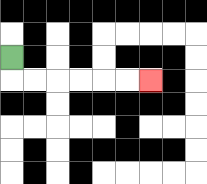{'start': '[0, 2]', 'end': '[6, 3]', 'path_directions': 'D,R,R,R,R,R,R', 'path_coordinates': '[[0, 2], [0, 3], [1, 3], [2, 3], [3, 3], [4, 3], [5, 3], [6, 3]]'}